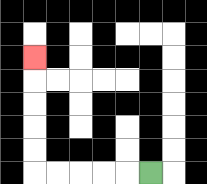{'start': '[6, 7]', 'end': '[1, 2]', 'path_directions': 'L,L,L,L,L,U,U,U,U,U', 'path_coordinates': '[[6, 7], [5, 7], [4, 7], [3, 7], [2, 7], [1, 7], [1, 6], [1, 5], [1, 4], [1, 3], [1, 2]]'}